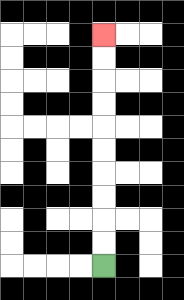{'start': '[4, 11]', 'end': '[4, 1]', 'path_directions': 'U,U,U,U,U,U,U,U,U,U', 'path_coordinates': '[[4, 11], [4, 10], [4, 9], [4, 8], [4, 7], [4, 6], [4, 5], [4, 4], [4, 3], [4, 2], [4, 1]]'}